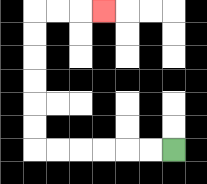{'start': '[7, 6]', 'end': '[4, 0]', 'path_directions': 'L,L,L,L,L,L,U,U,U,U,U,U,R,R,R', 'path_coordinates': '[[7, 6], [6, 6], [5, 6], [4, 6], [3, 6], [2, 6], [1, 6], [1, 5], [1, 4], [1, 3], [1, 2], [1, 1], [1, 0], [2, 0], [3, 0], [4, 0]]'}